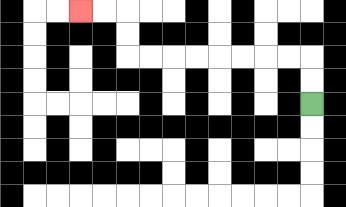{'start': '[13, 4]', 'end': '[3, 0]', 'path_directions': 'U,U,L,L,L,L,L,L,L,L,U,U,L,L', 'path_coordinates': '[[13, 4], [13, 3], [13, 2], [12, 2], [11, 2], [10, 2], [9, 2], [8, 2], [7, 2], [6, 2], [5, 2], [5, 1], [5, 0], [4, 0], [3, 0]]'}